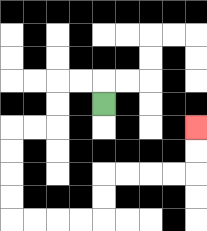{'start': '[4, 4]', 'end': '[8, 5]', 'path_directions': 'U,L,L,D,D,L,L,D,D,D,D,R,R,R,R,U,U,R,R,R,R,U,U', 'path_coordinates': '[[4, 4], [4, 3], [3, 3], [2, 3], [2, 4], [2, 5], [1, 5], [0, 5], [0, 6], [0, 7], [0, 8], [0, 9], [1, 9], [2, 9], [3, 9], [4, 9], [4, 8], [4, 7], [5, 7], [6, 7], [7, 7], [8, 7], [8, 6], [8, 5]]'}